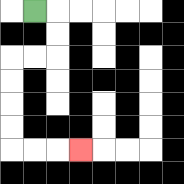{'start': '[1, 0]', 'end': '[3, 6]', 'path_directions': 'R,D,D,L,L,D,D,D,D,R,R,R', 'path_coordinates': '[[1, 0], [2, 0], [2, 1], [2, 2], [1, 2], [0, 2], [0, 3], [0, 4], [0, 5], [0, 6], [1, 6], [2, 6], [3, 6]]'}